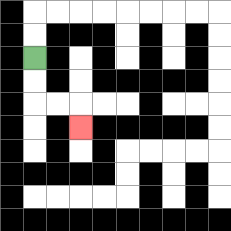{'start': '[1, 2]', 'end': '[3, 5]', 'path_directions': 'D,D,R,R,D', 'path_coordinates': '[[1, 2], [1, 3], [1, 4], [2, 4], [3, 4], [3, 5]]'}